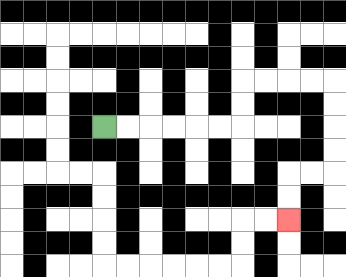{'start': '[4, 5]', 'end': '[12, 9]', 'path_directions': 'R,R,R,R,R,R,U,U,R,R,R,R,D,D,D,D,L,L,D,D', 'path_coordinates': '[[4, 5], [5, 5], [6, 5], [7, 5], [8, 5], [9, 5], [10, 5], [10, 4], [10, 3], [11, 3], [12, 3], [13, 3], [14, 3], [14, 4], [14, 5], [14, 6], [14, 7], [13, 7], [12, 7], [12, 8], [12, 9]]'}